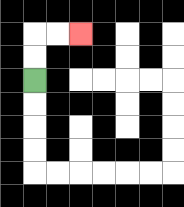{'start': '[1, 3]', 'end': '[3, 1]', 'path_directions': 'U,U,R,R', 'path_coordinates': '[[1, 3], [1, 2], [1, 1], [2, 1], [3, 1]]'}